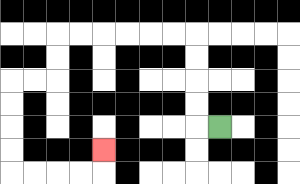{'start': '[9, 5]', 'end': '[4, 6]', 'path_directions': 'L,U,U,U,U,L,L,L,L,L,L,D,D,L,L,D,D,D,D,R,R,R,R,U', 'path_coordinates': '[[9, 5], [8, 5], [8, 4], [8, 3], [8, 2], [8, 1], [7, 1], [6, 1], [5, 1], [4, 1], [3, 1], [2, 1], [2, 2], [2, 3], [1, 3], [0, 3], [0, 4], [0, 5], [0, 6], [0, 7], [1, 7], [2, 7], [3, 7], [4, 7], [4, 6]]'}